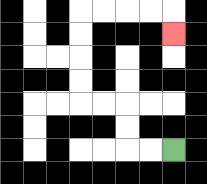{'start': '[7, 6]', 'end': '[7, 1]', 'path_directions': 'L,L,U,U,L,L,U,U,U,U,R,R,R,R,D', 'path_coordinates': '[[7, 6], [6, 6], [5, 6], [5, 5], [5, 4], [4, 4], [3, 4], [3, 3], [3, 2], [3, 1], [3, 0], [4, 0], [5, 0], [6, 0], [7, 0], [7, 1]]'}